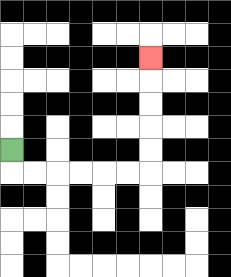{'start': '[0, 6]', 'end': '[6, 2]', 'path_directions': 'D,R,R,R,R,R,R,U,U,U,U,U', 'path_coordinates': '[[0, 6], [0, 7], [1, 7], [2, 7], [3, 7], [4, 7], [5, 7], [6, 7], [6, 6], [6, 5], [6, 4], [6, 3], [6, 2]]'}